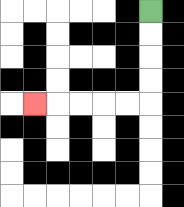{'start': '[6, 0]', 'end': '[1, 4]', 'path_directions': 'D,D,D,D,L,L,L,L,L', 'path_coordinates': '[[6, 0], [6, 1], [6, 2], [6, 3], [6, 4], [5, 4], [4, 4], [3, 4], [2, 4], [1, 4]]'}